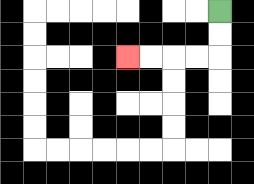{'start': '[9, 0]', 'end': '[5, 2]', 'path_directions': 'D,D,L,L,L,L', 'path_coordinates': '[[9, 0], [9, 1], [9, 2], [8, 2], [7, 2], [6, 2], [5, 2]]'}